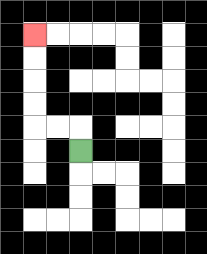{'start': '[3, 6]', 'end': '[1, 1]', 'path_directions': 'U,L,L,U,U,U,U', 'path_coordinates': '[[3, 6], [3, 5], [2, 5], [1, 5], [1, 4], [1, 3], [1, 2], [1, 1]]'}